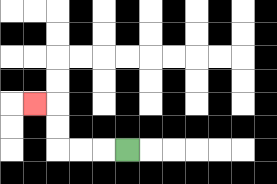{'start': '[5, 6]', 'end': '[1, 4]', 'path_directions': 'L,L,L,U,U,L', 'path_coordinates': '[[5, 6], [4, 6], [3, 6], [2, 6], [2, 5], [2, 4], [1, 4]]'}